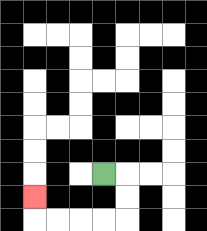{'start': '[4, 7]', 'end': '[1, 8]', 'path_directions': 'R,D,D,L,L,L,L,U', 'path_coordinates': '[[4, 7], [5, 7], [5, 8], [5, 9], [4, 9], [3, 9], [2, 9], [1, 9], [1, 8]]'}